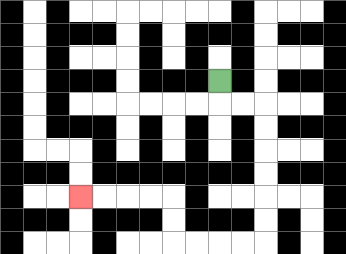{'start': '[9, 3]', 'end': '[3, 8]', 'path_directions': 'D,R,R,D,D,D,D,D,D,L,L,L,L,U,U,L,L,L,L', 'path_coordinates': '[[9, 3], [9, 4], [10, 4], [11, 4], [11, 5], [11, 6], [11, 7], [11, 8], [11, 9], [11, 10], [10, 10], [9, 10], [8, 10], [7, 10], [7, 9], [7, 8], [6, 8], [5, 8], [4, 8], [3, 8]]'}